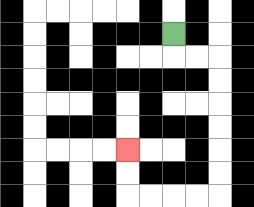{'start': '[7, 1]', 'end': '[5, 6]', 'path_directions': 'D,R,R,D,D,D,D,D,D,L,L,L,L,U,U', 'path_coordinates': '[[7, 1], [7, 2], [8, 2], [9, 2], [9, 3], [9, 4], [9, 5], [9, 6], [9, 7], [9, 8], [8, 8], [7, 8], [6, 8], [5, 8], [5, 7], [5, 6]]'}